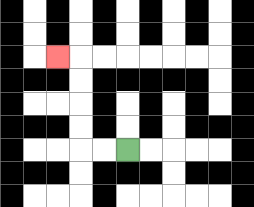{'start': '[5, 6]', 'end': '[2, 2]', 'path_directions': 'L,L,U,U,U,U,L', 'path_coordinates': '[[5, 6], [4, 6], [3, 6], [3, 5], [3, 4], [3, 3], [3, 2], [2, 2]]'}